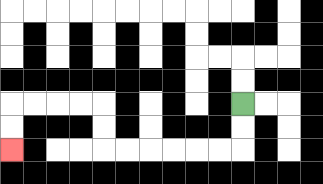{'start': '[10, 4]', 'end': '[0, 6]', 'path_directions': 'D,D,L,L,L,L,L,L,U,U,L,L,L,L,D,D', 'path_coordinates': '[[10, 4], [10, 5], [10, 6], [9, 6], [8, 6], [7, 6], [6, 6], [5, 6], [4, 6], [4, 5], [4, 4], [3, 4], [2, 4], [1, 4], [0, 4], [0, 5], [0, 6]]'}